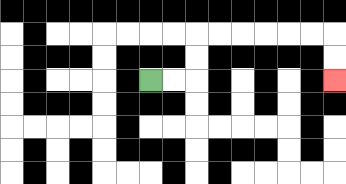{'start': '[6, 3]', 'end': '[14, 3]', 'path_directions': 'R,R,U,U,R,R,R,R,R,R,D,D', 'path_coordinates': '[[6, 3], [7, 3], [8, 3], [8, 2], [8, 1], [9, 1], [10, 1], [11, 1], [12, 1], [13, 1], [14, 1], [14, 2], [14, 3]]'}